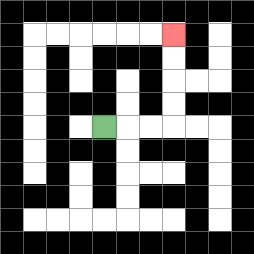{'start': '[4, 5]', 'end': '[7, 1]', 'path_directions': 'R,R,R,U,U,U,U', 'path_coordinates': '[[4, 5], [5, 5], [6, 5], [7, 5], [7, 4], [7, 3], [7, 2], [7, 1]]'}